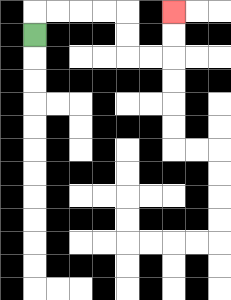{'start': '[1, 1]', 'end': '[7, 0]', 'path_directions': 'U,R,R,R,R,D,D,R,R,U,U', 'path_coordinates': '[[1, 1], [1, 0], [2, 0], [3, 0], [4, 0], [5, 0], [5, 1], [5, 2], [6, 2], [7, 2], [7, 1], [7, 0]]'}